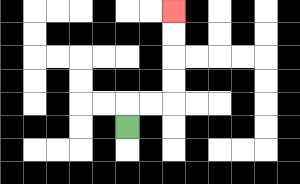{'start': '[5, 5]', 'end': '[7, 0]', 'path_directions': 'U,R,R,U,U,U,U', 'path_coordinates': '[[5, 5], [5, 4], [6, 4], [7, 4], [7, 3], [7, 2], [7, 1], [7, 0]]'}